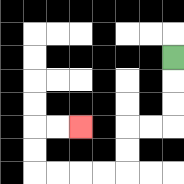{'start': '[7, 2]', 'end': '[3, 5]', 'path_directions': 'D,D,D,L,L,D,D,L,L,L,L,U,U,R,R', 'path_coordinates': '[[7, 2], [7, 3], [7, 4], [7, 5], [6, 5], [5, 5], [5, 6], [5, 7], [4, 7], [3, 7], [2, 7], [1, 7], [1, 6], [1, 5], [2, 5], [3, 5]]'}